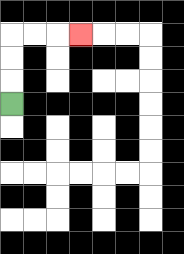{'start': '[0, 4]', 'end': '[3, 1]', 'path_directions': 'U,U,U,R,R,R', 'path_coordinates': '[[0, 4], [0, 3], [0, 2], [0, 1], [1, 1], [2, 1], [3, 1]]'}